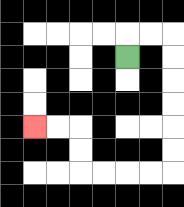{'start': '[5, 2]', 'end': '[1, 5]', 'path_directions': 'U,R,R,D,D,D,D,D,D,L,L,L,L,U,U,L,L', 'path_coordinates': '[[5, 2], [5, 1], [6, 1], [7, 1], [7, 2], [7, 3], [7, 4], [7, 5], [7, 6], [7, 7], [6, 7], [5, 7], [4, 7], [3, 7], [3, 6], [3, 5], [2, 5], [1, 5]]'}